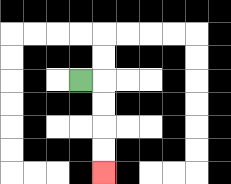{'start': '[3, 3]', 'end': '[4, 7]', 'path_directions': 'R,D,D,D,D', 'path_coordinates': '[[3, 3], [4, 3], [4, 4], [4, 5], [4, 6], [4, 7]]'}